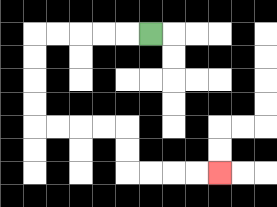{'start': '[6, 1]', 'end': '[9, 7]', 'path_directions': 'L,L,L,L,L,D,D,D,D,R,R,R,R,D,D,R,R,R,R', 'path_coordinates': '[[6, 1], [5, 1], [4, 1], [3, 1], [2, 1], [1, 1], [1, 2], [1, 3], [1, 4], [1, 5], [2, 5], [3, 5], [4, 5], [5, 5], [5, 6], [5, 7], [6, 7], [7, 7], [8, 7], [9, 7]]'}